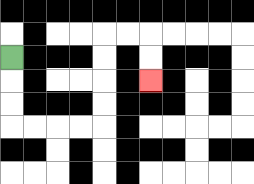{'start': '[0, 2]', 'end': '[6, 3]', 'path_directions': 'D,D,D,R,R,R,R,U,U,U,U,R,R,D,D', 'path_coordinates': '[[0, 2], [0, 3], [0, 4], [0, 5], [1, 5], [2, 5], [3, 5], [4, 5], [4, 4], [4, 3], [4, 2], [4, 1], [5, 1], [6, 1], [6, 2], [6, 3]]'}